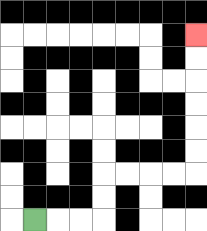{'start': '[1, 9]', 'end': '[8, 1]', 'path_directions': 'R,R,R,U,U,R,R,R,R,U,U,U,U,U,U', 'path_coordinates': '[[1, 9], [2, 9], [3, 9], [4, 9], [4, 8], [4, 7], [5, 7], [6, 7], [7, 7], [8, 7], [8, 6], [8, 5], [8, 4], [8, 3], [8, 2], [8, 1]]'}